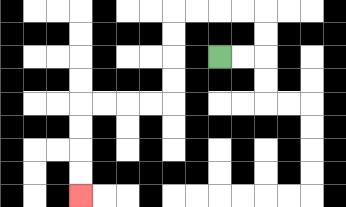{'start': '[9, 2]', 'end': '[3, 8]', 'path_directions': 'R,R,U,U,L,L,L,L,D,D,D,D,L,L,L,L,D,D,D,D', 'path_coordinates': '[[9, 2], [10, 2], [11, 2], [11, 1], [11, 0], [10, 0], [9, 0], [8, 0], [7, 0], [7, 1], [7, 2], [7, 3], [7, 4], [6, 4], [5, 4], [4, 4], [3, 4], [3, 5], [3, 6], [3, 7], [3, 8]]'}